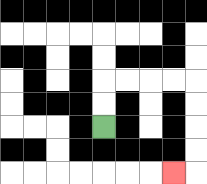{'start': '[4, 5]', 'end': '[7, 7]', 'path_directions': 'U,U,R,R,R,R,D,D,D,D,L', 'path_coordinates': '[[4, 5], [4, 4], [4, 3], [5, 3], [6, 3], [7, 3], [8, 3], [8, 4], [8, 5], [8, 6], [8, 7], [7, 7]]'}